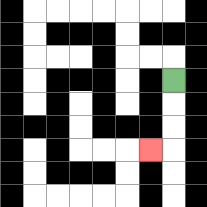{'start': '[7, 3]', 'end': '[6, 6]', 'path_directions': 'D,D,D,L', 'path_coordinates': '[[7, 3], [7, 4], [7, 5], [7, 6], [6, 6]]'}